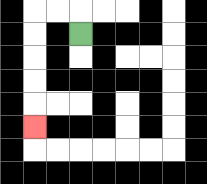{'start': '[3, 1]', 'end': '[1, 5]', 'path_directions': 'U,L,L,D,D,D,D,D', 'path_coordinates': '[[3, 1], [3, 0], [2, 0], [1, 0], [1, 1], [1, 2], [1, 3], [1, 4], [1, 5]]'}